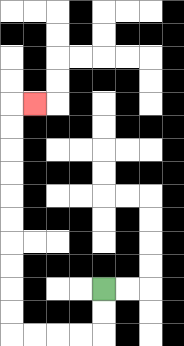{'start': '[4, 12]', 'end': '[1, 4]', 'path_directions': 'D,D,L,L,L,L,U,U,U,U,U,U,U,U,U,U,R', 'path_coordinates': '[[4, 12], [4, 13], [4, 14], [3, 14], [2, 14], [1, 14], [0, 14], [0, 13], [0, 12], [0, 11], [0, 10], [0, 9], [0, 8], [0, 7], [0, 6], [0, 5], [0, 4], [1, 4]]'}